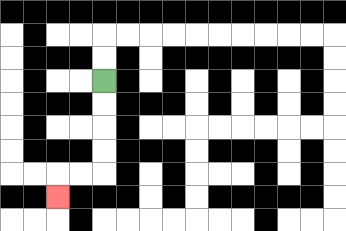{'start': '[4, 3]', 'end': '[2, 8]', 'path_directions': 'D,D,D,D,L,L,D', 'path_coordinates': '[[4, 3], [4, 4], [4, 5], [4, 6], [4, 7], [3, 7], [2, 7], [2, 8]]'}